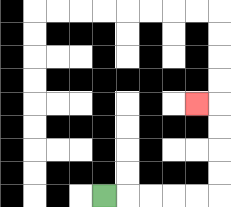{'start': '[4, 8]', 'end': '[8, 4]', 'path_directions': 'R,R,R,R,R,U,U,U,U,L', 'path_coordinates': '[[4, 8], [5, 8], [6, 8], [7, 8], [8, 8], [9, 8], [9, 7], [9, 6], [9, 5], [9, 4], [8, 4]]'}